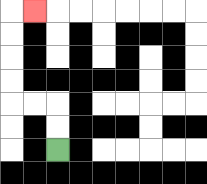{'start': '[2, 6]', 'end': '[1, 0]', 'path_directions': 'U,U,L,L,U,U,U,U,R', 'path_coordinates': '[[2, 6], [2, 5], [2, 4], [1, 4], [0, 4], [0, 3], [0, 2], [0, 1], [0, 0], [1, 0]]'}